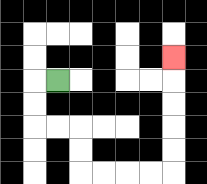{'start': '[2, 3]', 'end': '[7, 2]', 'path_directions': 'L,D,D,R,R,D,D,R,R,R,R,U,U,U,U,U', 'path_coordinates': '[[2, 3], [1, 3], [1, 4], [1, 5], [2, 5], [3, 5], [3, 6], [3, 7], [4, 7], [5, 7], [6, 7], [7, 7], [7, 6], [7, 5], [7, 4], [7, 3], [7, 2]]'}